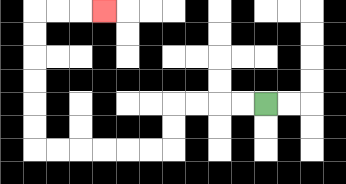{'start': '[11, 4]', 'end': '[4, 0]', 'path_directions': 'L,L,L,L,D,D,L,L,L,L,L,L,U,U,U,U,U,U,R,R,R', 'path_coordinates': '[[11, 4], [10, 4], [9, 4], [8, 4], [7, 4], [7, 5], [7, 6], [6, 6], [5, 6], [4, 6], [3, 6], [2, 6], [1, 6], [1, 5], [1, 4], [1, 3], [1, 2], [1, 1], [1, 0], [2, 0], [3, 0], [4, 0]]'}